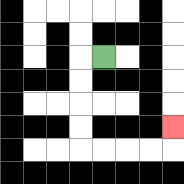{'start': '[4, 2]', 'end': '[7, 5]', 'path_directions': 'L,D,D,D,D,R,R,R,R,U', 'path_coordinates': '[[4, 2], [3, 2], [3, 3], [3, 4], [3, 5], [3, 6], [4, 6], [5, 6], [6, 6], [7, 6], [7, 5]]'}